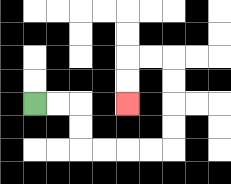{'start': '[1, 4]', 'end': '[5, 4]', 'path_directions': 'R,R,D,D,R,R,R,R,U,U,U,U,L,L,D,D', 'path_coordinates': '[[1, 4], [2, 4], [3, 4], [3, 5], [3, 6], [4, 6], [5, 6], [6, 6], [7, 6], [7, 5], [7, 4], [7, 3], [7, 2], [6, 2], [5, 2], [5, 3], [5, 4]]'}